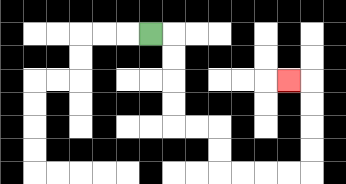{'start': '[6, 1]', 'end': '[12, 3]', 'path_directions': 'R,D,D,D,D,R,R,D,D,R,R,R,R,U,U,U,U,L', 'path_coordinates': '[[6, 1], [7, 1], [7, 2], [7, 3], [7, 4], [7, 5], [8, 5], [9, 5], [9, 6], [9, 7], [10, 7], [11, 7], [12, 7], [13, 7], [13, 6], [13, 5], [13, 4], [13, 3], [12, 3]]'}